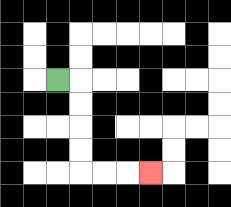{'start': '[2, 3]', 'end': '[6, 7]', 'path_directions': 'R,D,D,D,D,R,R,R', 'path_coordinates': '[[2, 3], [3, 3], [3, 4], [3, 5], [3, 6], [3, 7], [4, 7], [5, 7], [6, 7]]'}